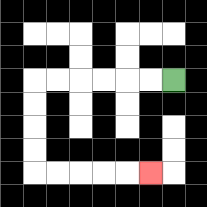{'start': '[7, 3]', 'end': '[6, 7]', 'path_directions': 'L,L,L,L,L,L,D,D,D,D,R,R,R,R,R', 'path_coordinates': '[[7, 3], [6, 3], [5, 3], [4, 3], [3, 3], [2, 3], [1, 3], [1, 4], [1, 5], [1, 6], [1, 7], [2, 7], [3, 7], [4, 7], [5, 7], [6, 7]]'}